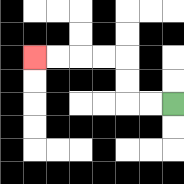{'start': '[7, 4]', 'end': '[1, 2]', 'path_directions': 'L,L,U,U,L,L,L,L', 'path_coordinates': '[[7, 4], [6, 4], [5, 4], [5, 3], [5, 2], [4, 2], [3, 2], [2, 2], [1, 2]]'}